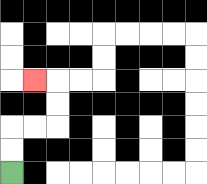{'start': '[0, 7]', 'end': '[1, 3]', 'path_directions': 'U,U,R,R,U,U,L', 'path_coordinates': '[[0, 7], [0, 6], [0, 5], [1, 5], [2, 5], [2, 4], [2, 3], [1, 3]]'}